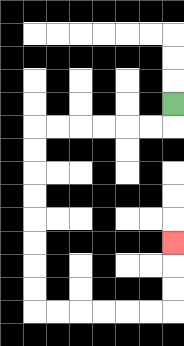{'start': '[7, 4]', 'end': '[7, 10]', 'path_directions': 'D,L,L,L,L,L,L,D,D,D,D,D,D,D,D,R,R,R,R,R,R,U,U,U', 'path_coordinates': '[[7, 4], [7, 5], [6, 5], [5, 5], [4, 5], [3, 5], [2, 5], [1, 5], [1, 6], [1, 7], [1, 8], [1, 9], [1, 10], [1, 11], [1, 12], [1, 13], [2, 13], [3, 13], [4, 13], [5, 13], [6, 13], [7, 13], [7, 12], [7, 11], [7, 10]]'}